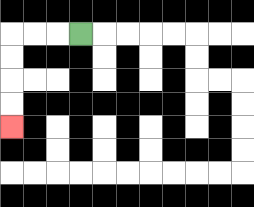{'start': '[3, 1]', 'end': '[0, 5]', 'path_directions': 'L,L,L,D,D,D,D', 'path_coordinates': '[[3, 1], [2, 1], [1, 1], [0, 1], [0, 2], [0, 3], [0, 4], [0, 5]]'}